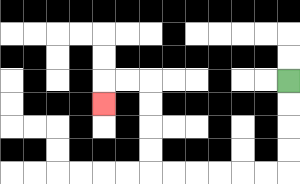{'start': '[12, 3]', 'end': '[4, 4]', 'path_directions': 'D,D,D,D,L,L,L,L,L,L,U,U,U,U,L,L,D', 'path_coordinates': '[[12, 3], [12, 4], [12, 5], [12, 6], [12, 7], [11, 7], [10, 7], [9, 7], [8, 7], [7, 7], [6, 7], [6, 6], [6, 5], [6, 4], [6, 3], [5, 3], [4, 3], [4, 4]]'}